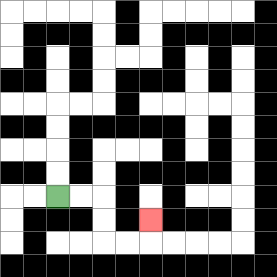{'start': '[2, 8]', 'end': '[6, 9]', 'path_directions': 'R,R,D,D,R,R,U', 'path_coordinates': '[[2, 8], [3, 8], [4, 8], [4, 9], [4, 10], [5, 10], [6, 10], [6, 9]]'}